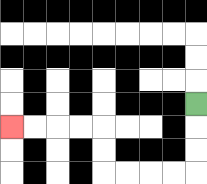{'start': '[8, 4]', 'end': '[0, 5]', 'path_directions': 'D,D,D,L,L,L,L,U,U,L,L,L,L', 'path_coordinates': '[[8, 4], [8, 5], [8, 6], [8, 7], [7, 7], [6, 7], [5, 7], [4, 7], [4, 6], [4, 5], [3, 5], [2, 5], [1, 5], [0, 5]]'}